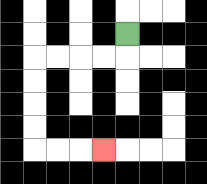{'start': '[5, 1]', 'end': '[4, 6]', 'path_directions': 'D,L,L,L,L,D,D,D,D,R,R,R', 'path_coordinates': '[[5, 1], [5, 2], [4, 2], [3, 2], [2, 2], [1, 2], [1, 3], [1, 4], [1, 5], [1, 6], [2, 6], [3, 6], [4, 6]]'}